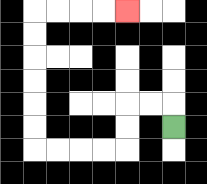{'start': '[7, 5]', 'end': '[5, 0]', 'path_directions': 'U,L,L,D,D,L,L,L,L,U,U,U,U,U,U,R,R,R,R', 'path_coordinates': '[[7, 5], [7, 4], [6, 4], [5, 4], [5, 5], [5, 6], [4, 6], [3, 6], [2, 6], [1, 6], [1, 5], [1, 4], [1, 3], [1, 2], [1, 1], [1, 0], [2, 0], [3, 0], [4, 0], [5, 0]]'}